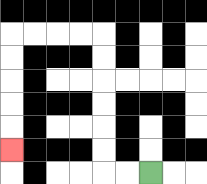{'start': '[6, 7]', 'end': '[0, 6]', 'path_directions': 'L,L,U,U,U,U,U,U,L,L,L,L,D,D,D,D,D', 'path_coordinates': '[[6, 7], [5, 7], [4, 7], [4, 6], [4, 5], [4, 4], [4, 3], [4, 2], [4, 1], [3, 1], [2, 1], [1, 1], [0, 1], [0, 2], [0, 3], [0, 4], [0, 5], [0, 6]]'}